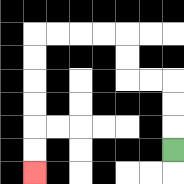{'start': '[7, 6]', 'end': '[1, 7]', 'path_directions': 'U,U,U,L,L,U,U,L,L,L,L,D,D,D,D,D,D', 'path_coordinates': '[[7, 6], [7, 5], [7, 4], [7, 3], [6, 3], [5, 3], [5, 2], [5, 1], [4, 1], [3, 1], [2, 1], [1, 1], [1, 2], [1, 3], [1, 4], [1, 5], [1, 6], [1, 7]]'}